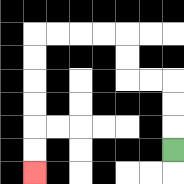{'start': '[7, 6]', 'end': '[1, 7]', 'path_directions': 'U,U,U,L,L,U,U,L,L,L,L,D,D,D,D,D,D', 'path_coordinates': '[[7, 6], [7, 5], [7, 4], [7, 3], [6, 3], [5, 3], [5, 2], [5, 1], [4, 1], [3, 1], [2, 1], [1, 1], [1, 2], [1, 3], [1, 4], [1, 5], [1, 6], [1, 7]]'}